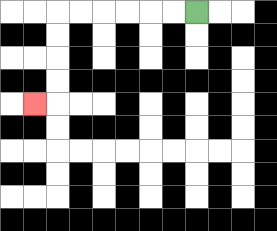{'start': '[8, 0]', 'end': '[1, 4]', 'path_directions': 'L,L,L,L,L,L,D,D,D,D,L', 'path_coordinates': '[[8, 0], [7, 0], [6, 0], [5, 0], [4, 0], [3, 0], [2, 0], [2, 1], [2, 2], [2, 3], [2, 4], [1, 4]]'}